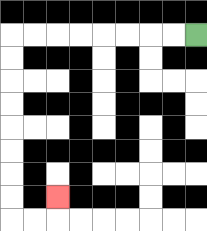{'start': '[8, 1]', 'end': '[2, 8]', 'path_directions': 'L,L,L,L,L,L,L,L,D,D,D,D,D,D,D,D,R,R,U', 'path_coordinates': '[[8, 1], [7, 1], [6, 1], [5, 1], [4, 1], [3, 1], [2, 1], [1, 1], [0, 1], [0, 2], [0, 3], [0, 4], [0, 5], [0, 6], [0, 7], [0, 8], [0, 9], [1, 9], [2, 9], [2, 8]]'}